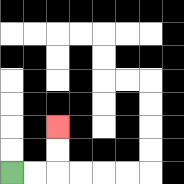{'start': '[0, 7]', 'end': '[2, 5]', 'path_directions': 'R,R,U,U', 'path_coordinates': '[[0, 7], [1, 7], [2, 7], [2, 6], [2, 5]]'}